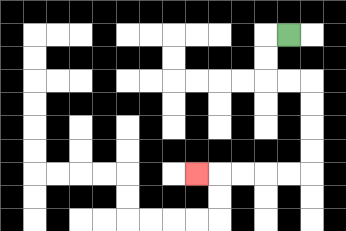{'start': '[12, 1]', 'end': '[8, 7]', 'path_directions': 'L,D,D,R,R,D,D,D,D,L,L,L,L,L', 'path_coordinates': '[[12, 1], [11, 1], [11, 2], [11, 3], [12, 3], [13, 3], [13, 4], [13, 5], [13, 6], [13, 7], [12, 7], [11, 7], [10, 7], [9, 7], [8, 7]]'}